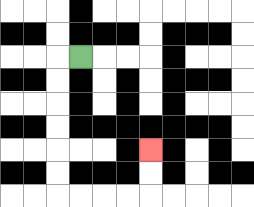{'start': '[3, 2]', 'end': '[6, 6]', 'path_directions': 'L,D,D,D,D,D,D,R,R,R,R,U,U', 'path_coordinates': '[[3, 2], [2, 2], [2, 3], [2, 4], [2, 5], [2, 6], [2, 7], [2, 8], [3, 8], [4, 8], [5, 8], [6, 8], [6, 7], [6, 6]]'}